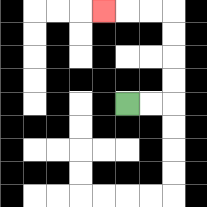{'start': '[5, 4]', 'end': '[4, 0]', 'path_directions': 'R,R,U,U,U,U,L,L,L', 'path_coordinates': '[[5, 4], [6, 4], [7, 4], [7, 3], [7, 2], [7, 1], [7, 0], [6, 0], [5, 0], [4, 0]]'}